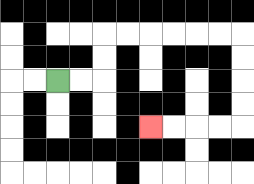{'start': '[2, 3]', 'end': '[6, 5]', 'path_directions': 'R,R,U,U,R,R,R,R,R,R,D,D,D,D,L,L,L,L', 'path_coordinates': '[[2, 3], [3, 3], [4, 3], [4, 2], [4, 1], [5, 1], [6, 1], [7, 1], [8, 1], [9, 1], [10, 1], [10, 2], [10, 3], [10, 4], [10, 5], [9, 5], [8, 5], [7, 5], [6, 5]]'}